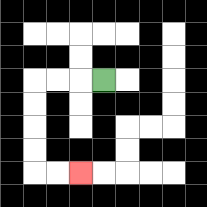{'start': '[4, 3]', 'end': '[3, 7]', 'path_directions': 'L,L,L,D,D,D,D,R,R', 'path_coordinates': '[[4, 3], [3, 3], [2, 3], [1, 3], [1, 4], [1, 5], [1, 6], [1, 7], [2, 7], [3, 7]]'}